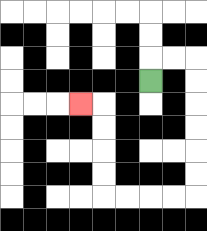{'start': '[6, 3]', 'end': '[3, 4]', 'path_directions': 'U,R,R,D,D,D,D,D,D,L,L,L,L,U,U,U,U,L', 'path_coordinates': '[[6, 3], [6, 2], [7, 2], [8, 2], [8, 3], [8, 4], [8, 5], [8, 6], [8, 7], [8, 8], [7, 8], [6, 8], [5, 8], [4, 8], [4, 7], [4, 6], [4, 5], [4, 4], [3, 4]]'}